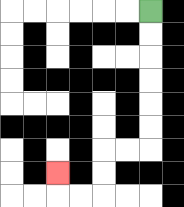{'start': '[6, 0]', 'end': '[2, 7]', 'path_directions': 'D,D,D,D,D,D,L,L,D,D,L,L,U', 'path_coordinates': '[[6, 0], [6, 1], [6, 2], [6, 3], [6, 4], [6, 5], [6, 6], [5, 6], [4, 6], [4, 7], [4, 8], [3, 8], [2, 8], [2, 7]]'}